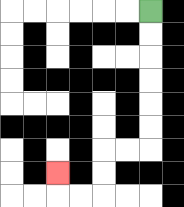{'start': '[6, 0]', 'end': '[2, 7]', 'path_directions': 'D,D,D,D,D,D,L,L,D,D,L,L,U', 'path_coordinates': '[[6, 0], [6, 1], [6, 2], [6, 3], [6, 4], [6, 5], [6, 6], [5, 6], [4, 6], [4, 7], [4, 8], [3, 8], [2, 8], [2, 7]]'}